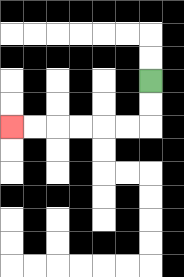{'start': '[6, 3]', 'end': '[0, 5]', 'path_directions': 'D,D,L,L,L,L,L,L', 'path_coordinates': '[[6, 3], [6, 4], [6, 5], [5, 5], [4, 5], [3, 5], [2, 5], [1, 5], [0, 5]]'}